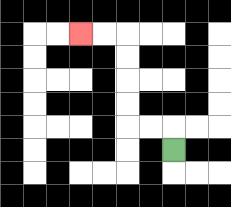{'start': '[7, 6]', 'end': '[3, 1]', 'path_directions': 'U,L,L,U,U,U,U,L,L', 'path_coordinates': '[[7, 6], [7, 5], [6, 5], [5, 5], [5, 4], [5, 3], [5, 2], [5, 1], [4, 1], [3, 1]]'}